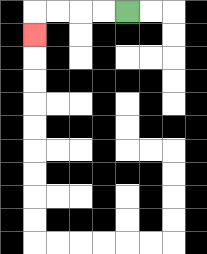{'start': '[5, 0]', 'end': '[1, 1]', 'path_directions': 'L,L,L,L,D', 'path_coordinates': '[[5, 0], [4, 0], [3, 0], [2, 0], [1, 0], [1, 1]]'}